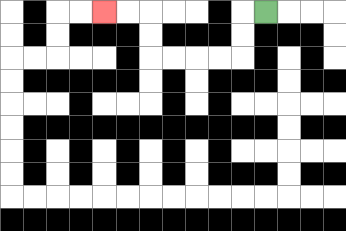{'start': '[11, 0]', 'end': '[4, 0]', 'path_directions': 'L,D,D,L,L,L,L,U,U,L,L', 'path_coordinates': '[[11, 0], [10, 0], [10, 1], [10, 2], [9, 2], [8, 2], [7, 2], [6, 2], [6, 1], [6, 0], [5, 0], [4, 0]]'}